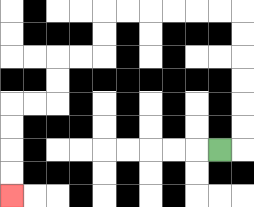{'start': '[9, 6]', 'end': '[0, 8]', 'path_directions': 'R,U,U,U,U,U,U,L,L,L,L,L,L,D,D,L,L,D,D,L,L,D,D,D,D', 'path_coordinates': '[[9, 6], [10, 6], [10, 5], [10, 4], [10, 3], [10, 2], [10, 1], [10, 0], [9, 0], [8, 0], [7, 0], [6, 0], [5, 0], [4, 0], [4, 1], [4, 2], [3, 2], [2, 2], [2, 3], [2, 4], [1, 4], [0, 4], [0, 5], [0, 6], [0, 7], [0, 8]]'}